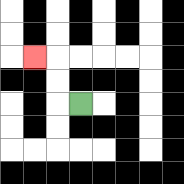{'start': '[3, 4]', 'end': '[1, 2]', 'path_directions': 'L,U,U,L', 'path_coordinates': '[[3, 4], [2, 4], [2, 3], [2, 2], [1, 2]]'}